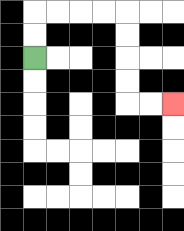{'start': '[1, 2]', 'end': '[7, 4]', 'path_directions': 'U,U,R,R,R,R,D,D,D,D,R,R', 'path_coordinates': '[[1, 2], [1, 1], [1, 0], [2, 0], [3, 0], [4, 0], [5, 0], [5, 1], [5, 2], [5, 3], [5, 4], [6, 4], [7, 4]]'}